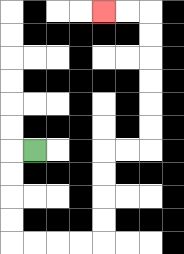{'start': '[1, 6]', 'end': '[4, 0]', 'path_directions': 'L,D,D,D,D,R,R,R,R,U,U,U,U,R,R,U,U,U,U,U,U,L,L', 'path_coordinates': '[[1, 6], [0, 6], [0, 7], [0, 8], [0, 9], [0, 10], [1, 10], [2, 10], [3, 10], [4, 10], [4, 9], [4, 8], [4, 7], [4, 6], [5, 6], [6, 6], [6, 5], [6, 4], [6, 3], [6, 2], [6, 1], [6, 0], [5, 0], [4, 0]]'}